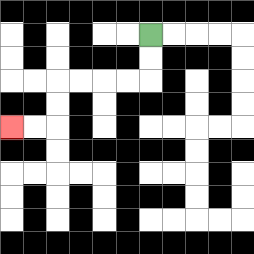{'start': '[6, 1]', 'end': '[0, 5]', 'path_directions': 'D,D,L,L,L,L,D,D,L,L', 'path_coordinates': '[[6, 1], [6, 2], [6, 3], [5, 3], [4, 3], [3, 3], [2, 3], [2, 4], [2, 5], [1, 5], [0, 5]]'}